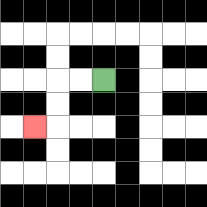{'start': '[4, 3]', 'end': '[1, 5]', 'path_directions': 'L,L,D,D,L', 'path_coordinates': '[[4, 3], [3, 3], [2, 3], [2, 4], [2, 5], [1, 5]]'}